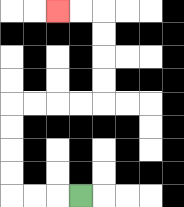{'start': '[3, 8]', 'end': '[2, 0]', 'path_directions': 'L,L,L,U,U,U,U,R,R,R,R,U,U,U,U,L,L', 'path_coordinates': '[[3, 8], [2, 8], [1, 8], [0, 8], [0, 7], [0, 6], [0, 5], [0, 4], [1, 4], [2, 4], [3, 4], [4, 4], [4, 3], [4, 2], [4, 1], [4, 0], [3, 0], [2, 0]]'}